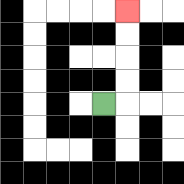{'start': '[4, 4]', 'end': '[5, 0]', 'path_directions': 'R,U,U,U,U', 'path_coordinates': '[[4, 4], [5, 4], [5, 3], [5, 2], [5, 1], [5, 0]]'}